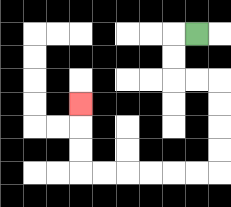{'start': '[8, 1]', 'end': '[3, 4]', 'path_directions': 'L,D,D,R,R,D,D,D,D,L,L,L,L,L,L,U,U,U', 'path_coordinates': '[[8, 1], [7, 1], [7, 2], [7, 3], [8, 3], [9, 3], [9, 4], [9, 5], [9, 6], [9, 7], [8, 7], [7, 7], [6, 7], [5, 7], [4, 7], [3, 7], [3, 6], [3, 5], [3, 4]]'}